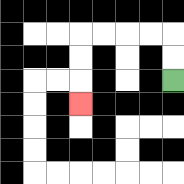{'start': '[7, 3]', 'end': '[3, 4]', 'path_directions': 'U,U,L,L,L,L,D,D,D', 'path_coordinates': '[[7, 3], [7, 2], [7, 1], [6, 1], [5, 1], [4, 1], [3, 1], [3, 2], [3, 3], [3, 4]]'}